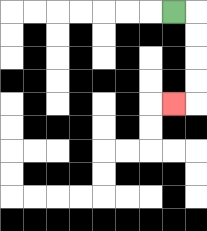{'start': '[7, 0]', 'end': '[7, 4]', 'path_directions': 'R,D,D,D,D,L', 'path_coordinates': '[[7, 0], [8, 0], [8, 1], [8, 2], [8, 3], [8, 4], [7, 4]]'}